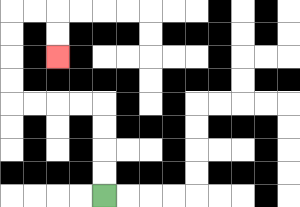{'start': '[4, 8]', 'end': '[2, 2]', 'path_directions': 'U,U,U,U,L,L,L,L,U,U,U,U,R,R,D,D', 'path_coordinates': '[[4, 8], [4, 7], [4, 6], [4, 5], [4, 4], [3, 4], [2, 4], [1, 4], [0, 4], [0, 3], [0, 2], [0, 1], [0, 0], [1, 0], [2, 0], [2, 1], [2, 2]]'}